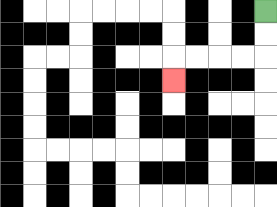{'start': '[11, 0]', 'end': '[7, 3]', 'path_directions': 'D,D,L,L,L,L,D', 'path_coordinates': '[[11, 0], [11, 1], [11, 2], [10, 2], [9, 2], [8, 2], [7, 2], [7, 3]]'}